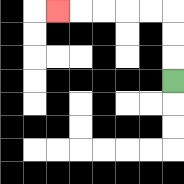{'start': '[7, 3]', 'end': '[2, 0]', 'path_directions': 'U,U,U,L,L,L,L,L', 'path_coordinates': '[[7, 3], [7, 2], [7, 1], [7, 0], [6, 0], [5, 0], [4, 0], [3, 0], [2, 0]]'}